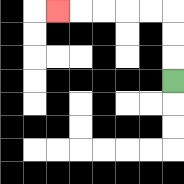{'start': '[7, 3]', 'end': '[2, 0]', 'path_directions': 'U,U,U,L,L,L,L,L', 'path_coordinates': '[[7, 3], [7, 2], [7, 1], [7, 0], [6, 0], [5, 0], [4, 0], [3, 0], [2, 0]]'}